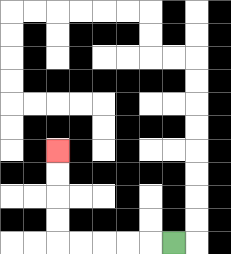{'start': '[7, 10]', 'end': '[2, 6]', 'path_directions': 'L,L,L,L,L,U,U,U,U', 'path_coordinates': '[[7, 10], [6, 10], [5, 10], [4, 10], [3, 10], [2, 10], [2, 9], [2, 8], [2, 7], [2, 6]]'}